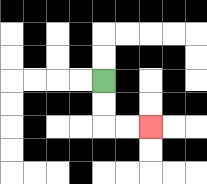{'start': '[4, 3]', 'end': '[6, 5]', 'path_directions': 'D,D,R,R', 'path_coordinates': '[[4, 3], [4, 4], [4, 5], [5, 5], [6, 5]]'}